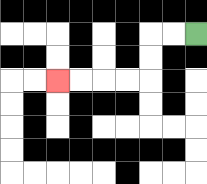{'start': '[8, 1]', 'end': '[2, 3]', 'path_directions': 'L,L,D,D,L,L,L,L', 'path_coordinates': '[[8, 1], [7, 1], [6, 1], [6, 2], [6, 3], [5, 3], [4, 3], [3, 3], [2, 3]]'}